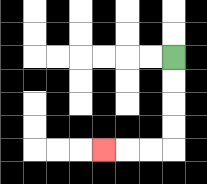{'start': '[7, 2]', 'end': '[4, 6]', 'path_directions': 'D,D,D,D,L,L,L', 'path_coordinates': '[[7, 2], [7, 3], [7, 4], [7, 5], [7, 6], [6, 6], [5, 6], [4, 6]]'}